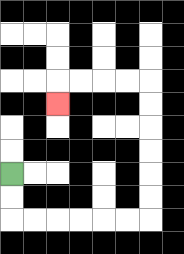{'start': '[0, 7]', 'end': '[2, 4]', 'path_directions': 'D,D,R,R,R,R,R,R,U,U,U,U,U,U,L,L,L,L,D', 'path_coordinates': '[[0, 7], [0, 8], [0, 9], [1, 9], [2, 9], [3, 9], [4, 9], [5, 9], [6, 9], [6, 8], [6, 7], [6, 6], [6, 5], [6, 4], [6, 3], [5, 3], [4, 3], [3, 3], [2, 3], [2, 4]]'}